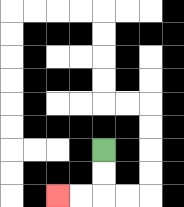{'start': '[4, 6]', 'end': '[2, 8]', 'path_directions': 'D,D,L,L', 'path_coordinates': '[[4, 6], [4, 7], [4, 8], [3, 8], [2, 8]]'}